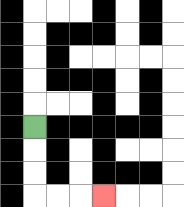{'start': '[1, 5]', 'end': '[4, 8]', 'path_directions': 'D,D,D,R,R,R', 'path_coordinates': '[[1, 5], [1, 6], [1, 7], [1, 8], [2, 8], [3, 8], [4, 8]]'}